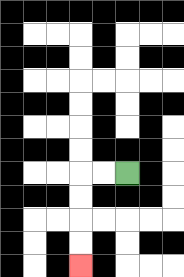{'start': '[5, 7]', 'end': '[3, 11]', 'path_directions': 'L,L,D,D,D,D', 'path_coordinates': '[[5, 7], [4, 7], [3, 7], [3, 8], [3, 9], [3, 10], [3, 11]]'}